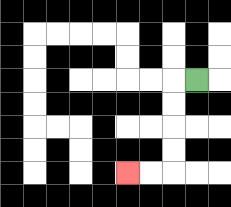{'start': '[8, 3]', 'end': '[5, 7]', 'path_directions': 'L,D,D,D,D,L,L', 'path_coordinates': '[[8, 3], [7, 3], [7, 4], [7, 5], [7, 6], [7, 7], [6, 7], [5, 7]]'}